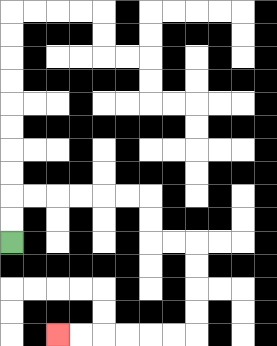{'start': '[0, 10]', 'end': '[2, 14]', 'path_directions': 'U,U,R,R,R,R,R,R,D,D,R,R,D,D,D,D,L,L,L,L,L,L', 'path_coordinates': '[[0, 10], [0, 9], [0, 8], [1, 8], [2, 8], [3, 8], [4, 8], [5, 8], [6, 8], [6, 9], [6, 10], [7, 10], [8, 10], [8, 11], [8, 12], [8, 13], [8, 14], [7, 14], [6, 14], [5, 14], [4, 14], [3, 14], [2, 14]]'}